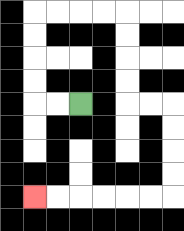{'start': '[3, 4]', 'end': '[1, 8]', 'path_directions': 'L,L,U,U,U,U,R,R,R,R,D,D,D,D,R,R,D,D,D,D,L,L,L,L,L,L', 'path_coordinates': '[[3, 4], [2, 4], [1, 4], [1, 3], [1, 2], [1, 1], [1, 0], [2, 0], [3, 0], [4, 0], [5, 0], [5, 1], [5, 2], [5, 3], [5, 4], [6, 4], [7, 4], [7, 5], [7, 6], [7, 7], [7, 8], [6, 8], [5, 8], [4, 8], [3, 8], [2, 8], [1, 8]]'}